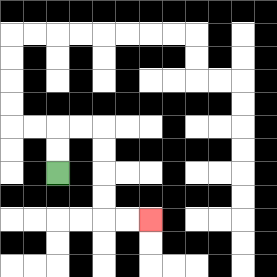{'start': '[2, 7]', 'end': '[6, 9]', 'path_directions': 'U,U,R,R,D,D,D,D,R,R', 'path_coordinates': '[[2, 7], [2, 6], [2, 5], [3, 5], [4, 5], [4, 6], [4, 7], [4, 8], [4, 9], [5, 9], [6, 9]]'}